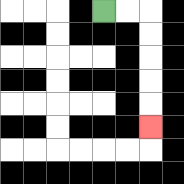{'start': '[4, 0]', 'end': '[6, 5]', 'path_directions': 'R,R,D,D,D,D,D', 'path_coordinates': '[[4, 0], [5, 0], [6, 0], [6, 1], [6, 2], [6, 3], [6, 4], [6, 5]]'}